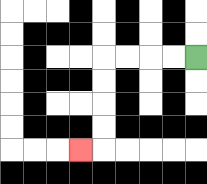{'start': '[8, 2]', 'end': '[3, 6]', 'path_directions': 'L,L,L,L,D,D,D,D,L', 'path_coordinates': '[[8, 2], [7, 2], [6, 2], [5, 2], [4, 2], [4, 3], [4, 4], [4, 5], [4, 6], [3, 6]]'}